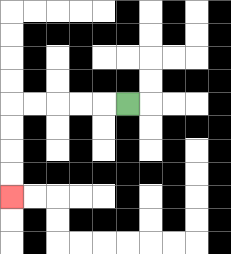{'start': '[5, 4]', 'end': '[0, 8]', 'path_directions': 'L,L,L,L,L,D,D,D,D', 'path_coordinates': '[[5, 4], [4, 4], [3, 4], [2, 4], [1, 4], [0, 4], [0, 5], [0, 6], [0, 7], [0, 8]]'}